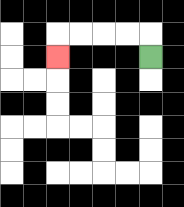{'start': '[6, 2]', 'end': '[2, 2]', 'path_directions': 'U,L,L,L,L,D', 'path_coordinates': '[[6, 2], [6, 1], [5, 1], [4, 1], [3, 1], [2, 1], [2, 2]]'}